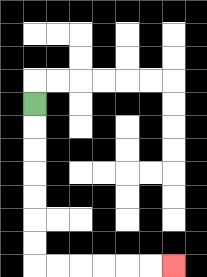{'start': '[1, 4]', 'end': '[7, 11]', 'path_directions': 'D,D,D,D,D,D,D,R,R,R,R,R,R', 'path_coordinates': '[[1, 4], [1, 5], [1, 6], [1, 7], [1, 8], [1, 9], [1, 10], [1, 11], [2, 11], [3, 11], [4, 11], [5, 11], [6, 11], [7, 11]]'}